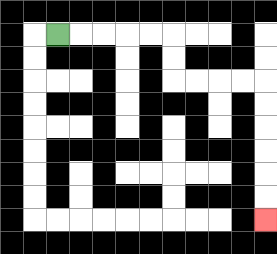{'start': '[2, 1]', 'end': '[11, 9]', 'path_directions': 'R,R,R,R,R,D,D,R,R,R,R,D,D,D,D,D,D', 'path_coordinates': '[[2, 1], [3, 1], [4, 1], [5, 1], [6, 1], [7, 1], [7, 2], [7, 3], [8, 3], [9, 3], [10, 3], [11, 3], [11, 4], [11, 5], [11, 6], [11, 7], [11, 8], [11, 9]]'}